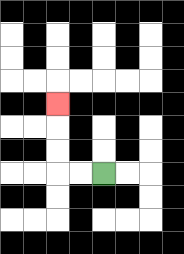{'start': '[4, 7]', 'end': '[2, 4]', 'path_directions': 'L,L,U,U,U', 'path_coordinates': '[[4, 7], [3, 7], [2, 7], [2, 6], [2, 5], [2, 4]]'}